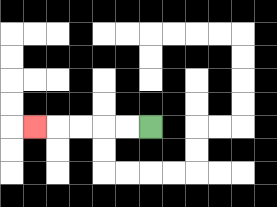{'start': '[6, 5]', 'end': '[1, 5]', 'path_directions': 'L,L,L,L,L', 'path_coordinates': '[[6, 5], [5, 5], [4, 5], [3, 5], [2, 5], [1, 5]]'}